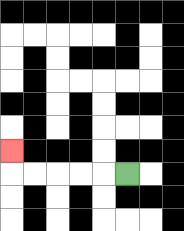{'start': '[5, 7]', 'end': '[0, 6]', 'path_directions': 'L,L,L,L,L,U', 'path_coordinates': '[[5, 7], [4, 7], [3, 7], [2, 7], [1, 7], [0, 7], [0, 6]]'}